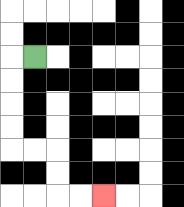{'start': '[1, 2]', 'end': '[4, 8]', 'path_directions': 'L,D,D,D,D,R,R,D,D,R,R', 'path_coordinates': '[[1, 2], [0, 2], [0, 3], [0, 4], [0, 5], [0, 6], [1, 6], [2, 6], [2, 7], [2, 8], [3, 8], [4, 8]]'}